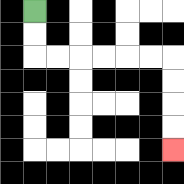{'start': '[1, 0]', 'end': '[7, 6]', 'path_directions': 'D,D,R,R,R,R,R,R,D,D,D,D', 'path_coordinates': '[[1, 0], [1, 1], [1, 2], [2, 2], [3, 2], [4, 2], [5, 2], [6, 2], [7, 2], [7, 3], [7, 4], [7, 5], [7, 6]]'}